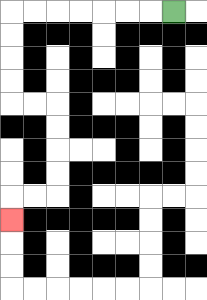{'start': '[7, 0]', 'end': '[0, 9]', 'path_directions': 'L,L,L,L,L,L,L,D,D,D,D,R,R,D,D,D,D,L,L,D', 'path_coordinates': '[[7, 0], [6, 0], [5, 0], [4, 0], [3, 0], [2, 0], [1, 0], [0, 0], [0, 1], [0, 2], [0, 3], [0, 4], [1, 4], [2, 4], [2, 5], [2, 6], [2, 7], [2, 8], [1, 8], [0, 8], [0, 9]]'}